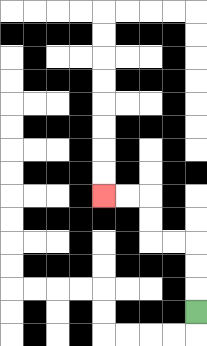{'start': '[8, 13]', 'end': '[4, 8]', 'path_directions': 'U,U,U,L,L,U,U,L,L', 'path_coordinates': '[[8, 13], [8, 12], [8, 11], [8, 10], [7, 10], [6, 10], [6, 9], [6, 8], [5, 8], [4, 8]]'}